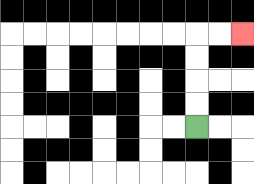{'start': '[8, 5]', 'end': '[10, 1]', 'path_directions': 'U,U,U,U,R,R', 'path_coordinates': '[[8, 5], [8, 4], [8, 3], [8, 2], [8, 1], [9, 1], [10, 1]]'}